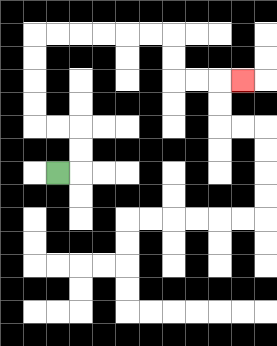{'start': '[2, 7]', 'end': '[10, 3]', 'path_directions': 'R,U,U,L,L,U,U,U,U,R,R,R,R,R,R,D,D,R,R,R', 'path_coordinates': '[[2, 7], [3, 7], [3, 6], [3, 5], [2, 5], [1, 5], [1, 4], [1, 3], [1, 2], [1, 1], [2, 1], [3, 1], [4, 1], [5, 1], [6, 1], [7, 1], [7, 2], [7, 3], [8, 3], [9, 3], [10, 3]]'}